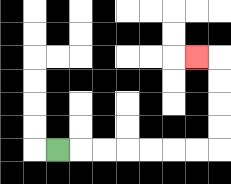{'start': '[2, 6]', 'end': '[8, 2]', 'path_directions': 'R,R,R,R,R,R,R,U,U,U,U,L', 'path_coordinates': '[[2, 6], [3, 6], [4, 6], [5, 6], [6, 6], [7, 6], [8, 6], [9, 6], [9, 5], [9, 4], [9, 3], [9, 2], [8, 2]]'}